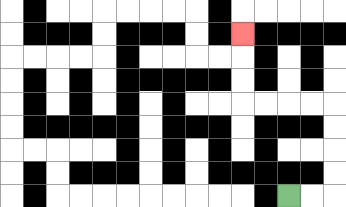{'start': '[12, 8]', 'end': '[10, 1]', 'path_directions': 'R,R,U,U,U,U,L,L,L,L,U,U,U', 'path_coordinates': '[[12, 8], [13, 8], [14, 8], [14, 7], [14, 6], [14, 5], [14, 4], [13, 4], [12, 4], [11, 4], [10, 4], [10, 3], [10, 2], [10, 1]]'}